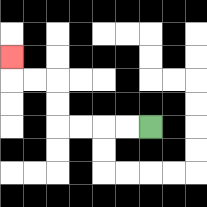{'start': '[6, 5]', 'end': '[0, 2]', 'path_directions': 'L,L,L,L,U,U,L,L,U', 'path_coordinates': '[[6, 5], [5, 5], [4, 5], [3, 5], [2, 5], [2, 4], [2, 3], [1, 3], [0, 3], [0, 2]]'}